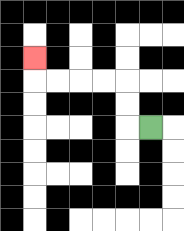{'start': '[6, 5]', 'end': '[1, 2]', 'path_directions': 'L,U,U,L,L,L,L,U', 'path_coordinates': '[[6, 5], [5, 5], [5, 4], [5, 3], [4, 3], [3, 3], [2, 3], [1, 3], [1, 2]]'}